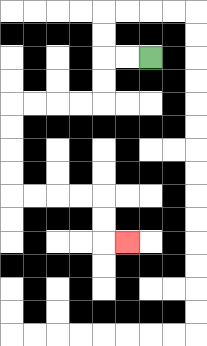{'start': '[6, 2]', 'end': '[5, 10]', 'path_directions': 'L,L,D,D,L,L,L,L,D,D,D,D,R,R,R,R,D,D,R', 'path_coordinates': '[[6, 2], [5, 2], [4, 2], [4, 3], [4, 4], [3, 4], [2, 4], [1, 4], [0, 4], [0, 5], [0, 6], [0, 7], [0, 8], [1, 8], [2, 8], [3, 8], [4, 8], [4, 9], [4, 10], [5, 10]]'}